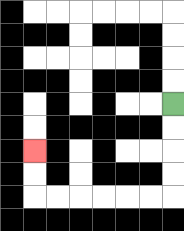{'start': '[7, 4]', 'end': '[1, 6]', 'path_directions': 'D,D,D,D,L,L,L,L,L,L,U,U', 'path_coordinates': '[[7, 4], [7, 5], [7, 6], [7, 7], [7, 8], [6, 8], [5, 8], [4, 8], [3, 8], [2, 8], [1, 8], [1, 7], [1, 6]]'}